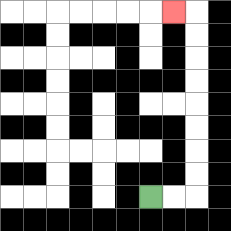{'start': '[6, 8]', 'end': '[7, 0]', 'path_directions': 'R,R,U,U,U,U,U,U,U,U,L', 'path_coordinates': '[[6, 8], [7, 8], [8, 8], [8, 7], [8, 6], [8, 5], [8, 4], [8, 3], [8, 2], [8, 1], [8, 0], [7, 0]]'}